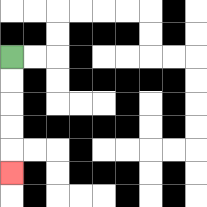{'start': '[0, 2]', 'end': '[0, 7]', 'path_directions': 'D,D,D,D,D', 'path_coordinates': '[[0, 2], [0, 3], [0, 4], [0, 5], [0, 6], [0, 7]]'}